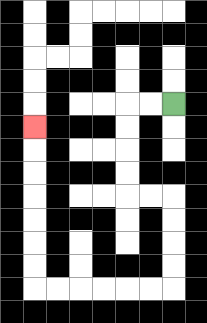{'start': '[7, 4]', 'end': '[1, 5]', 'path_directions': 'L,L,D,D,D,D,R,R,D,D,D,D,L,L,L,L,L,L,U,U,U,U,U,U,U', 'path_coordinates': '[[7, 4], [6, 4], [5, 4], [5, 5], [5, 6], [5, 7], [5, 8], [6, 8], [7, 8], [7, 9], [7, 10], [7, 11], [7, 12], [6, 12], [5, 12], [4, 12], [3, 12], [2, 12], [1, 12], [1, 11], [1, 10], [1, 9], [1, 8], [1, 7], [1, 6], [1, 5]]'}